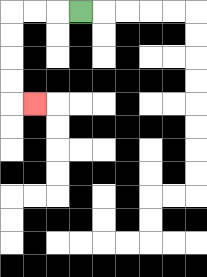{'start': '[3, 0]', 'end': '[1, 4]', 'path_directions': 'L,L,L,D,D,D,D,R', 'path_coordinates': '[[3, 0], [2, 0], [1, 0], [0, 0], [0, 1], [0, 2], [0, 3], [0, 4], [1, 4]]'}